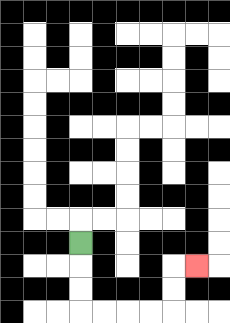{'start': '[3, 10]', 'end': '[8, 11]', 'path_directions': 'D,D,D,R,R,R,R,U,U,R', 'path_coordinates': '[[3, 10], [3, 11], [3, 12], [3, 13], [4, 13], [5, 13], [6, 13], [7, 13], [7, 12], [7, 11], [8, 11]]'}